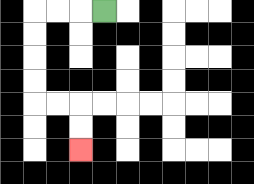{'start': '[4, 0]', 'end': '[3, 6]', 'path_directions': 'L,L,L,D,D,D,D,R,R,D,D', 'path_coordinates': '[[4, 0], [3, 0], [2, 0], [1, 0], [1, 1], [1, 2], [1, 3], [1, 4], [2, 4], [3, 4], [3, 5], [3, 6]]'}